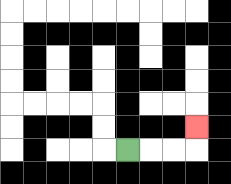{'start': '[5, 6]', 'end': '[8, 5]', 'path_directions': 'R,R,R,U', 'path_coordinates': '[[5, 6], [6, 6], [7, 6], [8, 6], [8, 5]]'}